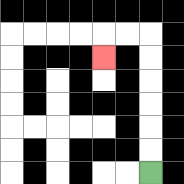{'start': '[6, 7]', 'end': '[4, 2]', 'path_directions': 'U,U,U,U,U,U,L,L,D', 'path_coordinates': '[[6, 7], [6, 6], [6, 5], [6, 4], [6, 3], [6, 2], [6, 1], [5, 1], [4, 1], [4, 2]]'}